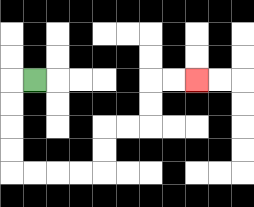{'start': '[1, 3]', 'end': '[8, 3]', 'path_directions': 'L,D,D,D,D,R,R,R,R,U,U,R,R,U,U,R,R', 'path_coordinates': '[[1, 3], [0, 3], [0, 4], [0, 5], [0, 6], [0, 7], [1, 7], [2, 7], [3, 7], [4, 7], [4, 6], [4, 5], [5, 5], [6, 5], [6, 4], [6, 3], [7, 3], [8, 3]]'}